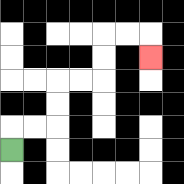{'start': '[0, 6]', 'end': '[6, 2]', 'path_directions': 'U,R,R,U,U,R,R,U,U,R,R,D', 'path_coordinates': '[[0, 6], [0, 5], [1, 5], [2, 5], [2, 4], [2, 3], [3, 3], [4, 3], [4, 2], [4, 1], [5, 1], [6, 1], [6, 2]]'}